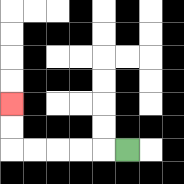{'start': '[5, 6]', 'end': '[0, 4]', 'path_directions': 'L,L,L,L,L,U,U', 'path_coordinates': '[[5, 6], [4, 6], [3, 6], [2, 6], [1, 6], [0, 6], [0, 5], [0, 4]]'}